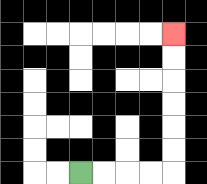{'start': '[3, 7]', 'end': '[7, 1]', 'path_directions': 'R,R,R,R,U,U,U,U,U,U', 'path_coordinates': '[[3, 7], [4, 7], [5, 7], [6, 7], [7, 7], [7, 6], [7, 5], [7, 4], [7, 3], [7, 2], [7, 1]]'}